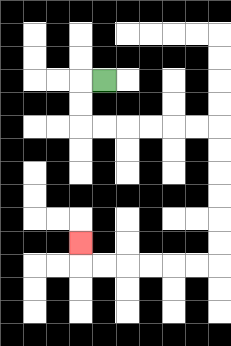{'start': '[4, 3]', 'end': '[3, 10]', 'path_directions': 'L,D,D,R,R,R,R,R,R,D,D,D,D,D,D,L,L,L,L,L,L,U', 'path_coordinates': '[[4, 3], [3, 3], [3, 4], [3, 5], [4, 5], [5, 5], [6, 5], [7, 5], [8, 5], [9, 5], [9, 6], [9, 7], [9, 8], [9, 9], [9, 10], [9, 11], [8, 11], [7, 11], [6, 11], [5, 11], [4, 11], [3, 11], [3, 10]]'}